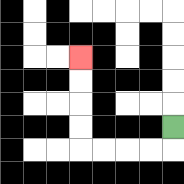{'start': '[7, 5]', 'end': '[3, 2]', 'path_directions': 'D,L,L,L,L,U,U,U,U', 'path_coordinates': '[[7, 5], [7, 6], [6, 6], [5, 6], [4, 6], [3, 6], [3, 5], [3, 4], [3, 3], [3, 2]]'}